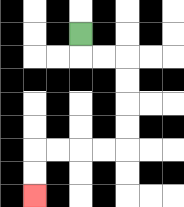{'start': '[3, 1]', 'end': '[1, 8]', 'path_directions': 'D,R,R,D,D,D,D,L,L,L,L,D,D', 'path_coordinates': '[[3, 1], [3, 2], [4, 2], [5, 2], [5, 3], [5, 4], [5, 5], [5, 6], [4, 6], [3, 6], [2, 6], [1, 6], [1, 7], [1, 8]]'}